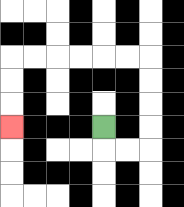{'start': '[4, 5]', 'end': '[0, 5]', 'path_directions': 'D,R,R,U,U,U,U,L,L,L,L,L,L,D,D,D', 'path_coordinates': '[[4, 5], [4, 6], [5, 6], [6, 6], [6, 5], [6, 4], [6, 3], [6, 2], [5, 2], [4, 2], [3, 2], [2, 2], [1, 2], [0, 2], [0, 3], [0, 4], [0, 5]]'}